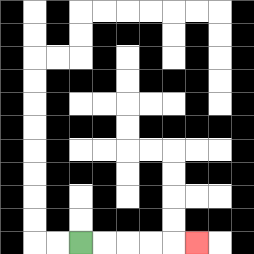{'start': '[3, 10]', 'end': '[8, 10]', 'path_directions': 'R,R,R,R,R', 'path_coordinates': '[[3, 10], [4, 10], [5, 10], [6, 10], [7, 10], [8, 10]]'}